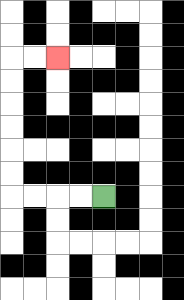{'start': '[4, 8]', 'end': '[2, 2]', 'path_directions': 'L,L,L,L,U,U,U,U,U,U,R,R', 'path_coordinates': '[[4, 8], [3, 8], [2, 8], [1, 8], [0, 8], [0, 7], [0, 6], [0, 5], [0, 4], [0, 3], [0, 2], [1, 2], [2, 2]]'}